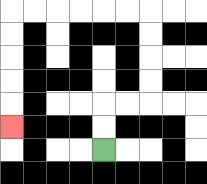{'start': '[4, 6]', 'end': '[0, 5]', 'path_directions': 'U,U,R,R,U,U,U,U,L,L,L,L,L,L,D,D,D,D,D', 'path_coordinates': '[[4, 6], [4, 5], [4, 4], [5, 4], [6, 4], [6, 3], [6, 2], [6, 1], [6, 0], [5, 0], [4, 0], [3, 0], [2, 0], [1, 0], [0, 0], [0, 1], [0, 2], [0, 3], [0, 4], [0, 5]]'}